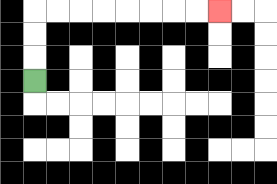{'start': '[1, 3]', 'end': '[9, 0]', 'path_directions': 'U,U,U,R,R,R,R,R,R,R,R', 'path_coordinates': '[[1, 3], [1, 2], [1, 1], [1, 0], [2, 0], [3, 0], [4, 0], [5, 0], [6, 0], [7, 0], [8, 0], [9, 0]]'}